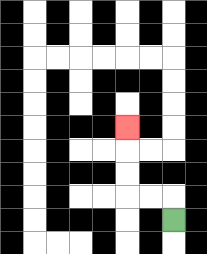{'start': '[7, 9]', 'end': '[5, 5]', 'path_directions': 'U,L,L,U,U,U', 'path_coordinates': '[[7, 9], [7, 8], [6, 8], [5, 8], [5, 7], [5, 6], [5, 5]]'}